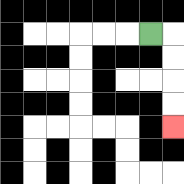{'start': '[6, 1]', 'end': '[7, 5]', 'path_directions': 'R,D,D,D,D', 'path_coordinates': '[[6, 1], [7, 1], [7, 2], [7, 3], [7, 4], [7, 5]]'}